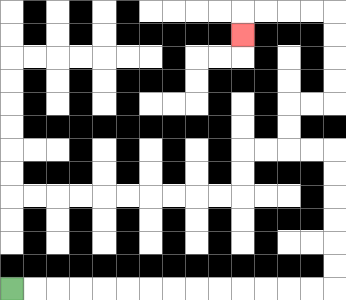{'start': '[0, 12]', 'end': '[10, 1]', 'path_directions': 'R,R,R,R,R,R,R,R,R,R,R,R,R,R,U,U,U,U,U,U,L,L,U,U,R,R,U,U,U,U,L,L,L,L,D', 'path_coordinates': '[[0, 12], [1, 12], [2, 12], [3, 12], [4, 12], [5, 12], [6, 12], [7, 12], [8, 12], [9, 12], [10, 12], [11, 12], [12, 12], [13, 12], [14, 12], [14, 11], [14, 10], [14, 9], [14, 8], [14, 7], [14, 6], [13, 6], [12, 6], [12, 5], [12, 4], [13, 4], [14, 4], [14, 3], [14, 2], [14, 1], [14, 0], [13, 0], [12, 0], [11, 0], [10, 0], [10, 1]]'}